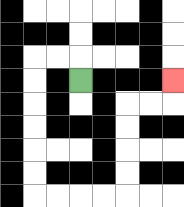{'start': '[3, 3]', 'end': '[7, 3]', 'path_directions': 'U,L,L,D,D,D,D,D,D,R,R,R,R,U,U,U,U,R,R,U', 'path_coordinates': '[[3, 3], [3, 2], [2, 2], [1, 2], [1, 3], [1, 4], [1, 5], [1, 6], [1, 7], [1, 8], [2, 8], [3, 8], [4, 8], [5, 8], [5, 7], [5, 6], [5, 5], [5, 4], [6, 4], [7, 4], [7, 3]]'}